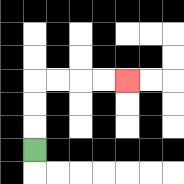{'start': '[1, 6]', 'end': '[5, 3]', 'path_directions': 'U,U,U,R,R,R,R', 'path_coordinates': '[[1, 6], [1, 5], [1, 4], [1, 3], [2, 3], [3, 3], [4, 3], [5, 3]]'}